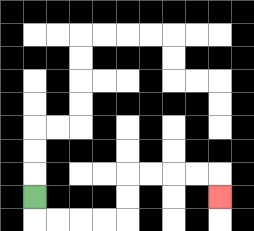{'start': '[1, 8]', 'end': '[9, 8]', 'path_directions': 'D,R,R,R,R,U,U,R,R,R,R,D', 'path_coordinates': '[[1, 8], [1, 9], [2, 9], [3, 9], [4, 9], [5, 9], [5, 8], [5, 7], [6, 7], [7, 7], [8, 7], [9, 7], [9, 8]]'}